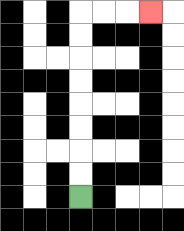{'start': '[3, 8]', 'end': '[6, 0]', 'path_directions': 'U,U,U,U,U,U,U,U,R,R,R', 'path_coordinates': '[[3, 8], [3, 7], [3, 6], [3, 5], [3, 4], [3, 3], [3, 2], [3, 1], [3, 0], [4, 0], [5, 0], [6, 0]]'}